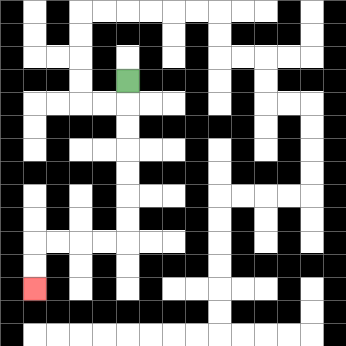{'start': '[5, 3]', 'end': '[1, 12]', 'path_directions': 'D,D,D,D,D,D,D,L,L,L,L,D,D', 'path_coordinates': '[[5, 3], [5, 4], [5, 5], [5, 6], [5, 7], [5, 8], [5, 9], [5, 10], [4, 10], [3, 10], [2, 10], [1, 10], [1, 11], [1, 12]]'}